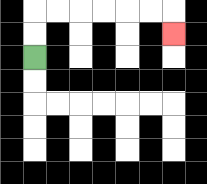{'start': '[1, 2]', 'end': '[7, 1]', 'path_directions': 'U,U,R,R,R,R,R,R,D', 'path_coordinates': '[[1, 2], [1, 1], [1, 0], [2, 0], [3, 0], [4, 0], [5, 0], [6, 0], [7, 0], [7, 1]]'}